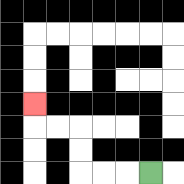{'start': '[6, 7]', 'end': '[1, 4]', 'path_directions': 'L,L,L,U,U,L,L,U', 'path_coordinates': '[[6, 7], [5, 7], [4, 7], [3, 7], [3, 6], [3, 5], [2, 5], [1, 5], [1, 4]]'}